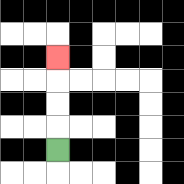{'start': '[2, 6]', 'end': '[2, 2]', 'path_directions': 'U,U,U,U', 'path_coordinates': '[[2, 6], [2, 5], [2, 4], [2, 3], [2, 2]]'}